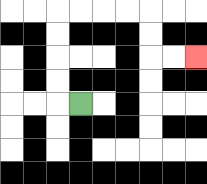{'start': '[3, 4]', 'end': '[8, 2]', 'path_directions': 'L,U,U,U,U,R,R,R,R,D,D,R,R', 'path_coordinates': '[[3, 4], [2, 4], [2, 3], [2, 2], [2, 1], [2, 0], [3, 0], [4, 0], [5, 0], [6, 0], [6, 1], [6, 2], [7, 2], [8, 2]]'}